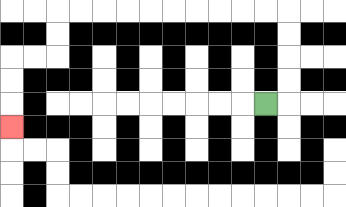{'start': '[11, 4]', 'end': '[0, 5]', 'path_directions': 'R,U,U,U,U,L,L,L,L,L,L,L,L,L,L,D,D,L,L,D,D,D', 'path_coordinates': '[[11, 4], [12, 4], [12, 3], [12, 2], [12, 1], [12, 0], [11, 0], [10, 0], [9, 0], [8, 0], [7, 0], [6, 0], [5, 0], [4, 0], [3, 0], [2, 0], [2, 1], [2, 2], [1, 2], [0, 2], [0, 3], [0, 4], [0, 5]]'}